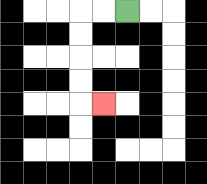{'start': '[5, 0]', 'end': '[4, 4]', 'path_directions': 'L,L,D,D,D,D,R', 'path_coordinates': '[[5, 0], [4, 0], [3, 0], [3, 1], [3, 2], [3, 3], [3, 4], [4, 4]]'}